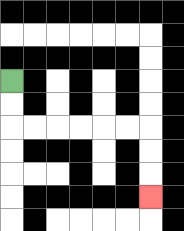{'start': '[0, 3]', 'end': '[6, 8]', 'path_directions': 'D,D,R,R,R,R,R,R,D,D,D', 'path_coordinates': '[[0, 3], [0, 4], [0, 5], [1, 5], [2, 5], [3, 5], [4, 5], [5, 5], [6, 5], [6, 6], [6, 7], [6, 8]]'}